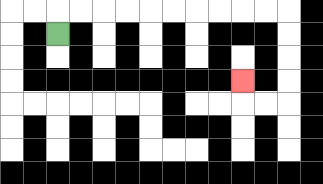{'start': '[2, 1]', 'end': '[10, 3]', 'path_directions': 'U,R,R,R,R,R,R,R,R,R,R,D,D,D,D,L,L,U', 'path_coordinates': '[[2, 1], [2, 0], [3, 0], [4, 0], [5, 0], [6, 0], [7, 0], [8, 0], [9, 0], [10, 0], [11, 0], [12, 0], [12, 1], [12, 2], [12, 3], [12, 4], [11, 4], [10, 4], [10, 3]]'}